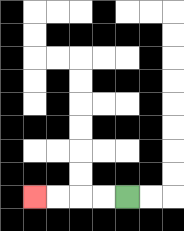{'start': '[5, 8]', 'end': '[1, 8]', 'path_directions': 'L,L,L,L', 'path_coordinates': '[[5, 8], [4, 8], [3, 8], [2, 8], [1, 8]]'}